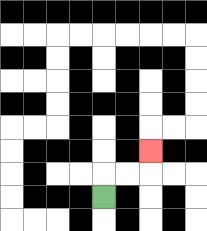{'start': '[4, 8]', 'end': '[6, 6]', 'path_directions': 'U,R,R,U', 'path_coordinates': '[[4, 8], [4, 7], [5, 7], [6, 7], [6, 6]]'}